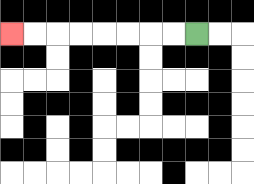{'start': '[8, 1]', 'end': '[0, 1]', 'path_directions': 'L,L,L,L,L,L,L,L', 'path_coordinates': '[[8, 1], [7, 1], [6, 1], [5, 1], [4, 1], [3, 1], [2, 1], [1, 1], [0, 1]]'}